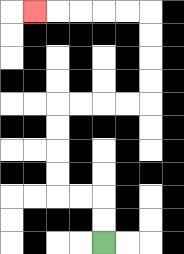{'start': '[4, 10]', 'end': '[1, 0]', 'path_directions': 'U,U,L,L,U,U,U,U,R,R,R,R,U,U,U,U,L,L,L,L,L', 'path_coordinates': '[[4, 10], [4, 9], [4, 8], [3, 8], [2, 8], [2, 7], [2, 6], [2, 5], [2, 4], [3, 4], [4, 4], [5, 4], [6, 4], [6, 3], [6, 2], [6, 1], [6, 0], [5, 0], [4, 0], [3, 0], [2, 0], [1, 0]]'}